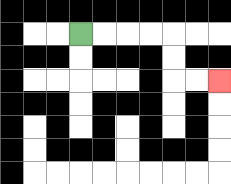{'start': '[3, 1]', 'end': '[9, 3]', 'path_directions': 'R,R,R,R,D,D,R,R', 'path_coordinates': '[[3, 1], [4, 1], [5, 1], [6, 1], [7, 1], [7, 2], [7, 3], [8, 3], [9, 3]]'}